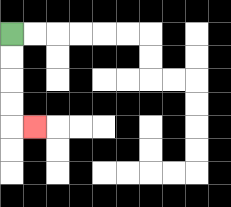{'start': '[0, 1]', 'end': '[1, 5]', 'path_directions': 'D,D,D,D,R', 'path_coordinates': '[[0, 1], [0, 2], [0, 3], [0, 4], [0, 5], [1, 5]]'}